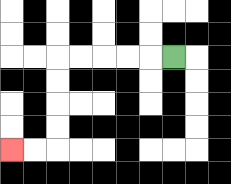{'start': '[7, 2]', 'end': '[0, 6]', 'path_directions': 'L,L,L,L,L,D,D,D,D,L,L', 'path_coordinates': '[[7, 2], [6, 2], [5, 2], [4, 2], [3, 2], [2, 2], [2, 3], [2, 4], [2, 5], [2, 6], [1, 6], [0, 6]]'}